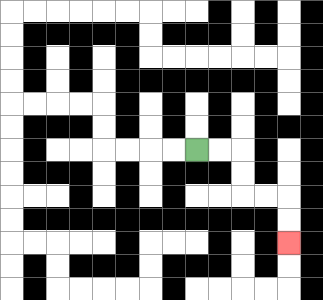{'start': '[8, 6]', 'end': '[12, 10]', 'path_directions': 'R,R,D,D,R,R,D,D', 'path_coordinates': '[[8, 6], [9, 6], [10, 6], [10, 7], [10, 8], [11, 8], [12, 8], [12, 9], [12, 10]]'}